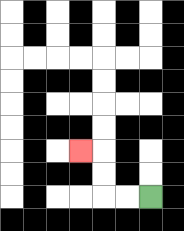{'start': '[6, 8]', 'end': '[3, 6]', 'path_directions': 'L,L,U,U,L', 'path_coordinates': '[[6, 8], [5, 8], [4, 8], [4, 7], [4, 6], [3, 6]]'}